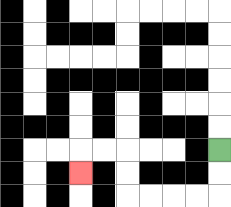{'start': '[9, 6]', 'end': '[3, 7]', 'path_directions': 'D,D,L,L,L,L,U,U,L,L,D', 'path_coordinates': '[[9, 6], [9, 7], [9, 8], [8, 8], [7, 8], [6, 8], [5, 8], [5, 7], [5, 6], [4, 6], [3, 6], [3, 7]]'}